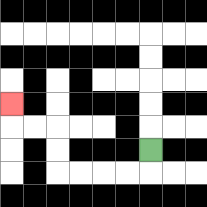{'start': '[6, 6]', 'end': '[0, 4]', 'path_directions': 'D,L,L,L,L,U,U,L,L,U', 'path_coordinates': '[[6, 6], [6, 7], [5, 7], [4, 7], [3, 7], [2, 7], [2, 6], [2, 5], [1, 5], [0, 5], [0, 4]]'}